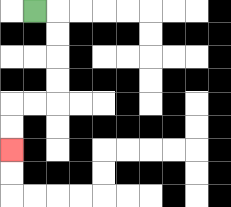{'start': '[1, 0]', 'end': '[0, 6]', 'path_directions': 'R,D,D,D,D,L,L,D,D', 'path_coordinates': '[[1, 0], [2, 0], [2, 1], [2, 2], [2, 3], [2, 4], [1, 4], [0, 4], [0, 5], [0, 6]]'}